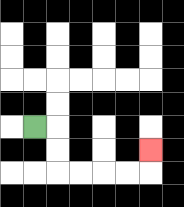{'start': '[1, 5]', 'end': '[6, 6]', 'path_directions': 'R,D,D,R,R,R,R,U', 'path_coordinates': '[[1, 5], [2, 5], [2, 6], [2, 7], [3, 7], [4, 7], [5, 7], [6, 7], [6, 6]]'}